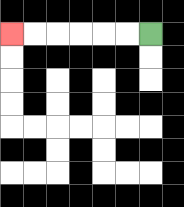{'start': '[6, 1]', 'end': '[0, 1]', 'path_directions': 'L,L,L,L,L,L', 'path_coordinates': '[[6, 1], [5, 1], [4, 1], [3, 1], [2, 1], [1, 1], [0, 1]]'}